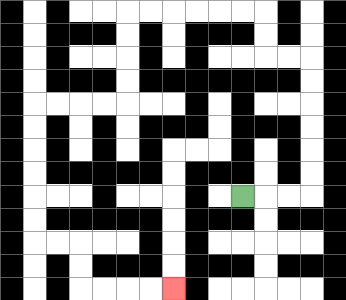{'start': '[10, 8]', 'end': '[7, 12]', 'path_directions': 'R,R,R,U,U,U,U,U,U,L,L,U,U,L,L,L,L,L,L,D,D,D,D,L,L,L,L,D,D,D,D,D,D,R,R,D,D,R,R,R,R', 'path_coordinates': '[[10, 8], [11, 8], [12, 8], [13, 8], [13, 7], [13, 6], [13, 5], [13, 4], [13, 3], [13, 2], [12, 2], [11, 2], [11, 1], [11, 0], [10, 0], [9, 0], [8, 0], [7, 0], [6, 0], [5, 0], [5, 1], [5, 2], [5, 3], [5, 4], [4, 4], [3, 4], [2, 4], [1, 4], [1, 5], [1, 6], [1, 7], [1, 8], [1, 9], [1, 10], [2, 10], [3, 10], [3, 11], [3, 12], [4, 12], [5, 12], [6, 12], [7, 12]]'}